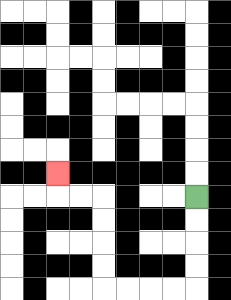{'start': '[8, 8]', 'end': '[2, 7]', 'path_directions': 'D,D,D,D,L,L,L,L,U,U,U,U,L,L,U', 'path_coordinates': '[[8, 8], [8, 9], [8, 10], [8, 11], [8, 12], [7, 12], [6, 12], [5, 12], [4, 12], [4, 11], [4, 10], [4, 9], [4, 8], [3, 8], [2, 8], [2, 7]]'}